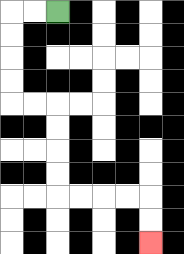{'start': '[2, 0]', 'end': '[6, 10]', 'path_directions': 'L,L,D,D,D,D,R,R,D,D,D,D,R,R,R,R,D,D', 'path_coordinates': '[[2, 0], [1, 0], [0, 0], [0, 1], [0, 2], [0, 3], [0, 4], [1, 4], [2, 4], [2, 5], [2, 6], [2, 7], [2, 8], [3, 8], [4, 8], [5, 8], [6, 8], [6, 9], [6, 10]]'}